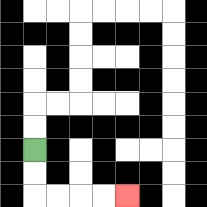{'start': '[1, 6]', 'end': '[5, 8]', 'path_directions': 'D,D,R,R,R,R', 'path_coordinates': '[[1, 6], [1, 7], [1, 8], [2, 8], [3, 8], [4, 8], [5, 8]]'}